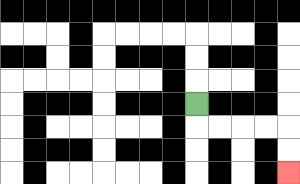{'start': '[8, 4]', 'end': '[12, 7]', 'path_directions': 'D,R,R,R,R,D,D', 'path_coordinates': '[[8, 4], [8, 5], [9, 5], [10, 5], [11, 5], [12, 5], [12, 6], [12, 7]]'}